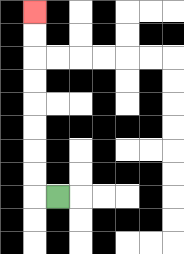{'start': '[2, 8]', 'end': '[1, 0]', 'path_directions': 'L,U,U,U,U,U,U,U,U', 'path_coordinates': '[[2, 8], [1, 8], [1, 7], [1, 6], [1, 5], [1, 4], [1, 3], [1, 2], [1, 1], [1, 0]]'}